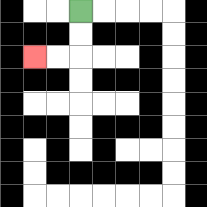{'start': '[3, 0]', 'end': '[1, 2]', 'path_directions': 'D,D,L,L', 'path_coordinates': '[[3, 0], [3, 1], [3, 2], [2, 2], [1, 2]]'}